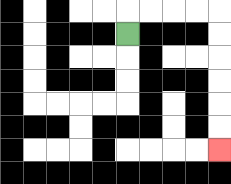{'start': '[5, 1]', 'end': '[9, 6]', 'path_directions': 'U,R,R,R,R,D,D,D,D,D,D', 'path_coordinates': '[[5, 1], [5, 0], [6, 0], [7, 0], [8, 0], [9, 0], [9, 1], [9, 2], [9, 3], [9, 4], [9, 5], [9, 6]]'}